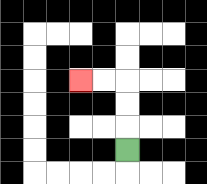{'start': '[5, 6]', 'end': '[3, 3]', 'path_directions': 'U,U,U,L,L', 'path_coordinates': '[[5, 6], [5, 5], [5, 4], [5, 3], [4, 3], [3, 3]]'}